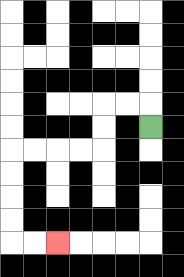{'start': '[6, 5]', 'end': '[2, 10]', 'path_directions': 'U,L,L,D,D,L,L,L,L,D,D,D,D,R,R', 'path_coordinates': '[[6, 5], [6, 4], [5, 4], [4, 4], [4, 5], [4, 6], [3, 6], [2, 6], [1, 6], [0, 6], [0, 7], [0, 8], [0, 9], [0, 10], [1, 10], [2, 10]]'}